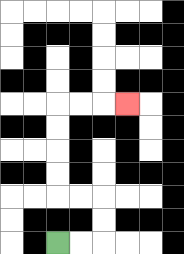{'start': '[2, 10]', 'end': '[5, 4]', 'path_directions': 'R,R,U,U,L,L,U,U,U,U,R,R,R', 'path_coordinates': '[[2, 10], [3, 10], [4, 10], [4, 9], [4, 8], [3, 8], [2, 8], [2, 7], [2, 6], [2, 5], [2, 4], [3, 4], [4, 4], [5, 4]]'}